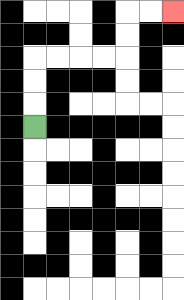{'start': '[1, 5]', 'end': '[7, 0]', 'path_directions': 'U,U,U,R,R,R,R,U,U,R,R', 'path_coordinates': '[[1, 5], [1, 4], [1, 3], [1, 2], [2, 2], [3, 2], [4, 2], [5, 2], [5, 1], [5, 0], [6, 0], [7, 0]]'}